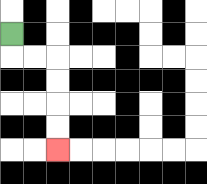{'start': '[0, 1]', 'end': '[2, 6]', 'path_directions': 'D,R,R,D,D,D,D', 'path_coordinates': '[[0, 1], [0, 2], [1, 2], [2, 2], [2, 3], [2, 4], [2, 5], [2, 6]]'}